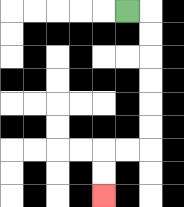{'start': '[5, 0]', 'end': '[4, 8]', 'path_directions': 'R,D,D,D,D,D,D,L,L,D,D', 'path_coordinates': '[[5, 0], [6, 0], [6, 1], [6, 2], [6, 3], [6, 4], [6, 5], [6, 6], [5, 6], [4, 6], [4, 7], [4, 8]]'}